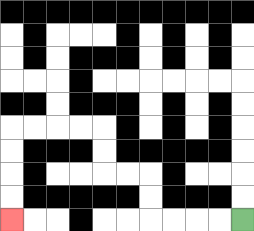{'start': '[10, 9]', 'end': '[0, 9]', 'path_directions': 'L,L,L,L,U,U,L,L,U,U,L,L,L,L,D,D,D,D', 'path_coordinates': '[[10, 9], [9, 9], [8, 9], [7, 9], [6, 9], [6, 8], [6, 7], [5, 7], [4, 7], [4, 6], [4, 5], [3, 5], [2, 5], [1, 5], [0, 5], [0, 6], [0, 7], [0, 8], [0, 9]]'}